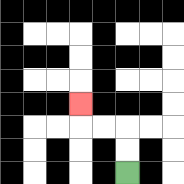{'start': '[5, 7]', 'end': '[3, 4]', 'path_directions': 'U,U,L,L,U', 'path_coordinates': '[[5, 7], [5, 6], [5, 5], [4, 5], [3, 5], [3, 4]]'}